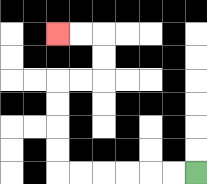{'start': '[8, 7]', 'end': '[2, 1]', 'path_directions': 'L,L,L,L,L,L,U,U,U,U,R,R,U,U,L,L', 'path_coordinates': '[[8, 7], [7, 7], [6, 7], [5, 7], [4, 7], [3, 7], [2, 7], [2, 6], [2, 5], [2, 4], [2, 3], [3, 3], [4, 3], [4, 2], [4, 1], [3, 1], [2, 1]]'}